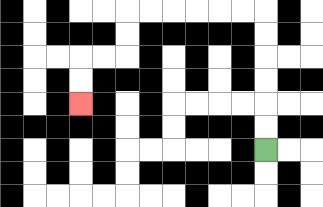{'start': '[11, 6]', 'end': '[3, 4]', 'path_directions': 'U,U,U,U,U,U,L,L,L,L,L,L,D,D,L,L,D,D', 'path_coordinates': '[[11, 6], [11, 5], [11, 4], [11, 3], [11, 2], [11, 1], [11, 0], [10, 0], [9, 0], [8, 0], [7, 0], [6, 0], [5, 0], [5, 1], [5, 2], [4, 2], [3, 2], [3, 3], [3, 4]]'}